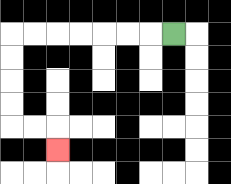{'start': '[7, 1]', 'end': '[2, 6]', 'path_directions': 'L,L,L,L,L,L,L,D,D,D,D,R,R,D', 'path_coordinates': '[[7, 1], [6, 1], [5, 1], [4, 1], [3, 1], [2, 1], [1, 1], [0, 1], [0, 2], [0, 3], [0, 4], [0, 5], [1, 5], [2, 5], [2, 6]]'}